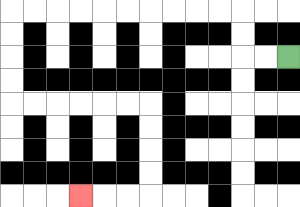{'start': '[12, 2]', 'end': '[3, 8]', 'path_directions': 'L,L,U,U,L,L,L,L,L,L,L,L,L,L,D,D,D,D,R,R,R,R,R,R,D,D,D,D,L,L,L', 'path_coordinates': '[[12, 2], [11, 2], [10, 2], [10, 1], [10, 0], [9, 0], [8, 0], [7, 0], [6, 0], [5, 0], [4, 0], [3, 0], [2, 0], [1, 0], [0, 0], [0, 1], [0, 2], [0, 3], [0, 4], [1, 4], [2, 4], [3, 4], [4, 4], [5, 4], [6, 4], [6, 5], [6, 6], [6, 7], [6, 8], [5, 8], [4, 8], [3, 8]]'}